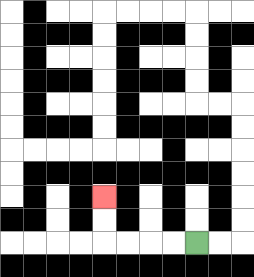{'start': '[8, 10]', 'end': '[4, 8]', 'path_directions': 'L,L,L,L,U,U', 'path_coordinates': '[[8, 10], [7, 10], [6, 10], [5, 10], [4, 10], [4, 9], [4, 8]]'}